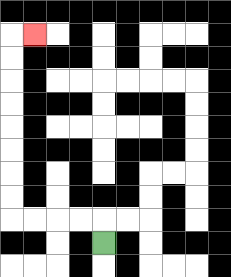{'start': '[4, 10]', 'end': '[1, 1]', 'path_directions': 'U,L,L,L,L,U,U,U,U,U,U,U,U,R', 'path_coordinates': '[[4, 10], [4, 9], [3, 9], [2, 9], [1, 9], [0, 9], [0, 8], [0, 7], [0, 6], [0, 5], [0, 4], [0, 3], [0, 2], [0, 1], [1, 1]]'}